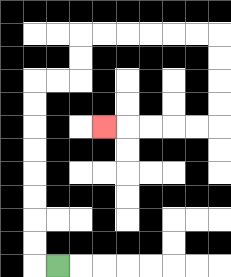{'start': '[2, 11]', 'end': '[4, 5]', 'path_directions': 'L,U,U,U,U,U,U,U,U,R,R,U,U,R,R,R,R,R,R,D,D,D,D,L,L,L,L,L', 'path_coordinates': '[[2, 11], [1, 11], [1, 10], [1, 9], [1, 8], [1, 7], [1, 6], [1, 5], [1, 4], [1, 3], [2, 3], [3, 3], [3, 2], [3, 1], [4, 1], [5, 1], [6, 1], [7, 1], [8, 1], [9, 1], [9, 2], [9, 3], [9, 4], [9, 5], [8, 5], [7, 5], [6, 5], [5, 5], [4, 5]]'}